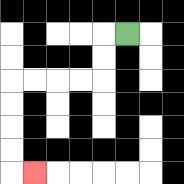{'start': '[5, 1]', 'end': '[1, 7]', 'path_directions': 'L,D,D,L,L,L,L,D,D,D,D,R', 'path_coordinates': '[[5, 1], [4, 1], [4, 2], [4, 3], [3, 3], [2, 3], [1, 3], [0, 3], [0, 4], [0, 5], [0, 6], [0, 7], [1, 7]]'}